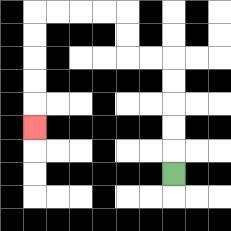{'start': '[7, 7]', 'end': '[1, 5]', 'path_directions': 'U,U,U,U,U,L,L,U,U,L,L,L,L,D,D,D,D,D', 'path_coordinates': '[[7, 7], [7, 6], [7, 5], [7, 4], [7, 3], [7, 2], [6, 2], [5, 2], [5, 1], [5, 0], [4, 0], [3, 0], [2, 0], [1, 0], [1, 1], [1, 2], [1, 3], [1, 4], [1, 5]]'}